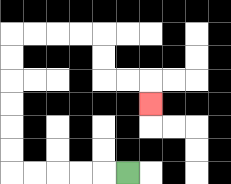{'start': '[5, 7]', 'end': '[6, 4]', 'path_directions': 'L,L,L,L,L,U,U,U,U,U,U,R,R,R,R,D,D,R,R,D', 'path_coordinates': '[[5, 7], [4, 7], [3, 7], [2, 7], [1, 7], [0, 7], [0, 6], [0, 5], [0, 4], [0, 3], [0, 2], [0, 1], [1, 1], [2, 1], [3, 1], [4, 1], [4, 2], [4, 3], [5, 3], [6, 3], [6, 4]]'}